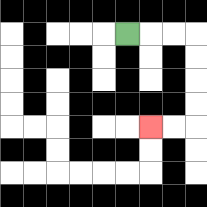{'start': '[5, 1]', 'end': '[6, 5]', 'path_directions': 'R,R,R,D,D,D,D,L,L', 'path_coordinates': '[[5, 1], [6, 1], [7, 1], [8, 1], [8, 2], [8, 3], [8, 4], [8, 5], [7, 5], [6, 5]]'}